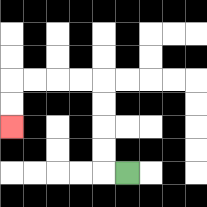{'start': '[5, 7]', 'end': '[0, 5]', 'path_directions': 'L,U,U,U,U,L,L,L,L,D,D', 'path_coordinates': '[[5, 7], [4, 7], [4, 6], [4, 5], [4, 4], [4, 3], [3, 3], [2, 3], [1, 3], [0, 3], [0, 4], [0, 5]]'}